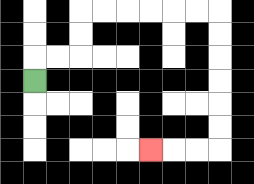{'start': '[1, 3]', 'end': '[6, 6]', 'path_directions': 'U,R,R,U,U,R,R,R,R,R,R,D,D,D,D,D,D,L,L,L', 'path_coordinates': '[[1, 3], [1, 2], [2, 2], [3, 2], [3, 1], [3, 0], [4, 0], [5, 0], [6, 0], [7, 0], [8, 0], [9, 0], [9, 1], [9, 2], [9, 3], [9, 4], [9, 5], [9, 6], [8, 6], [7, 6], [6, 6]]'}